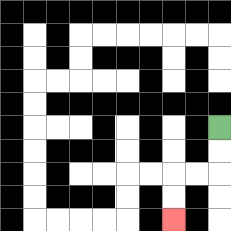{'start': '[9, 5]', 'end': '[7, 9]', 'path_directions': 'D,D,L,L,D,D', 'path_coordinates': '[[9, 5], [9, 6], [9, 7], [8, 7], [7, 7], [7, 8], [7, 9]]'}